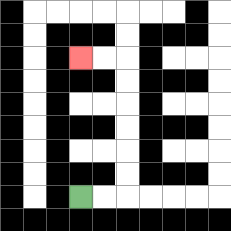{'start': '[3, 8]', 'end': '[3, 2]', 'path_directions': 'R,R,U,U,U,U,U,U,L,L', 'path_coordinates': '[[3, 8], [4, 8], [5, 8], [5, 7], [5, 6], [5, 5], [5, 4], [5, 3], [5, 2], [4, 2], [3, 2]]'}